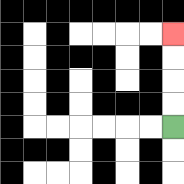{'start': '[7, 5]', 'end': '[7, 1]', 'path_directions': 'U,U,U,U', 'path_coordinates': '[[7, 5], [7, 4], [7, 3], [7, 2], [7, 1]]'}